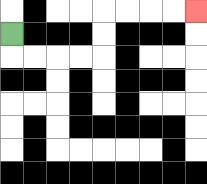{'start': '[0, 1]', 'end': '[8, 0]', 'path_directions': 'D,R,R,R,R,U,U,R,R,R,R', 'path_coordinates': '[[0, 1], [0, 2], [1, 2], [2, 2], [3, 2], [4, 2], [4, 1], [4, 0], [5, 0], [6, 0], [7, 0], [8, 0]]'}